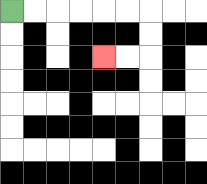{'start': '[0, 0]', 'end': '[4, 2]', 'path_directions': 'R,R,R,R,R,R,D,D,L,L', 'path_coordinates': '[[0, 0], [1, 0], [2, 0], [3, 0], [4, 0], [5, 0], [6, 0], [6, 1], [6, 2], [5, 2], [4, 2]]'}